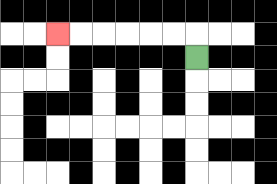{'start': '[8, 2]', 'end': '[2, 1]', 'path_directions': 'U,L,L,L,L,L,L', 'path_coordinates': '[[8, 2], [8, 1], [7, 1], [6, 1], [5, 1], [4, 1], [3, 1], [2, 1]]'}